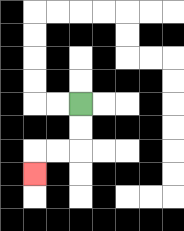{'start': '[3, 4]', 'end': '[1, 7]', 'path_directions': 'D,D,L,L,D', 'path_coordinates': '[[3, 4], [3, 5], [3, 6], [2, 6], [1, 6], [1, 7]]'}